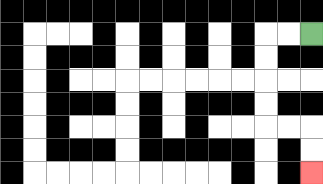{'start': '[13, 1]', 'end': '[13, 7]', 'path_directions': 'L,L,D,D,D,D,R,R,D,D', 'path_coordinates': '[[13, 1], [12, 1], [11, 1], [11, 2], [11, 3], [11, 4], [11, 5], [12, 5], [13, 5], [13, 6], [13, 7]]'}